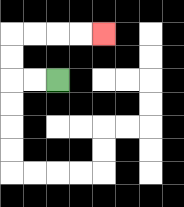{'start': '[2, 3]', 'end': '[4, 1]', 'path_directions': 'L,L,U,U,R,R,R,R', 'path_coordinates': '[[2, 3], [1, 3], [0, 3], [0, 2], [0, 1], [1, 1], [2, 1], [3, 1], [4, 1]]'}